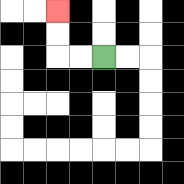{'start': '[4, 2]', 'end': '[2, 0]', 'path_directions': 'L,L,U,U', 'path_coordinates': '[[4, 2], [3, 2], [2, 2], [2, 1], [2, 0]]'}